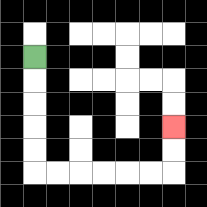{'start': '[1, 2]', 'end': '[7, 5]', 'path_directions': 'D,D,D,D,D,R,R,R,R,R,R,U,U', 'path_coordinates': '[[1, 2], [1, 3], [1, 4], [1, 5], [1, 6], [1, 7], [2, 7], [3, 7], [4, 7], [5, 7], [6, 7], [7, 7], [7, 6], [7, 5]]'}